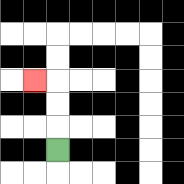{'start': '[2, 6]', 'end': '[1, 3]', 'path_directions': 'U,U,U,L', 'path_coordinates': '[[2, 6], [2, 5], [2, 4], [2, 3], [1, 3]]'}